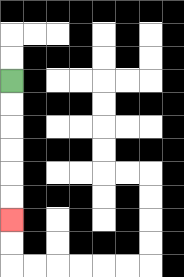{'start': '[0, 3]', 'end': '[0, 9]', 'path_directions': 'D,D,D,D,D,D', 'path_coordinates': '[[0, 3], [0, 4], [0, 5], [0, 6], [0, 7], [0, 8], [0, 9]]'}